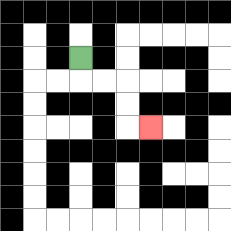{'start': '[3, 2]', 'end': '[6, 5]', 'path_directions': 'D,R,R,D,D,R', 'path_coordinates': '[[3, 2], [3, 3], [4, 3], [5, 3], [5, 4], [5, 5], [6, 5]]'}